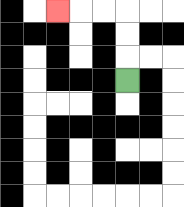{'start': '[5, 3]', 'end': '[2, 0]', 'path_directions': 'U,U,U,L,L,L', 'path_coordinates': '[[5, 3], [5, 2], [5, 1], [5, 0], [4, 0], [3, 0], [2, 0]]'}